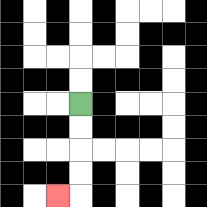{'start': '[3, 4]', 'end': '[2, 8]', 'path_directions': 'D,D,D,D,L', 'path_coordinates': '[[3, 4], [3, 5], [3, 6], [3, 7], [3, 8], [2, 8]]'}